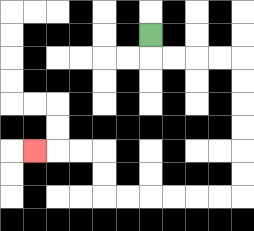{'start': '[6, 1]', 'end': '[1, 6]', 'path_directions': 'D,R,R,R,R,D,D,D,D,D,D,L,L,L,L,L,L,U,U,L,L,L', 'path_coordinates': '[[6, 1], [6, 2], [7, 2], [8, 2], [9, 2], [10, 2], [10, 3], [10, 4], [10, 5], [10, 6], [10, 7], [10, 8], [9, 8], [8, 8], [7, 8], [6, 8], [5, 8], [4, 8], [4, 7], [4, 6], [3, 6], [2, 6], [1, 6]]'}